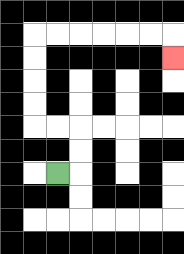{'start': '[2, 7]', 'end': '[7, 2]', 'path_directions': 'R,U,U,L,L,U,U,U,U,R,R,R,R,R,R,D', 'path_coordinates': '[[2, 7], [3, 7], [3, 6], [3, 5], [2, 5], [1, 5], [1, 4], [1, 3], [1, 2], [1, 1], [2, 1], [3, 1], [4, 1], [5, 1], [6, 1], [7, 1], [7, 2]]'}